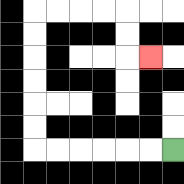{'start': '[7, 6]', 'end': '[6, 2]', 'path_directions': 'L,L,L,L,L,L,U,U,U,U,U,U,R,R,R,R,D,D,R', 'path_coordinates': '[[7, 6], [6, 6], [5, 6], [4, 6], [3, 6], [2, 6], [1, 6], [1, 5], [1, 4], [1, 3], [1, 2], [1, 1], [1, 0], [2, 0], [3, 0], [4, 0], [5, 0], [5, 1], [5, 2], [6, 2]]'}